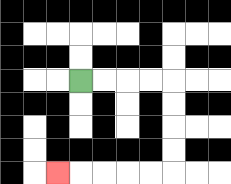{'start': '[3, 3]', 'end': '[2, 7]', 'path_directions': 'R,R,R,R,D,D,D,D,L,L,L,L,L', 'path_coordinates': '[[3, 3], [4, 3], [5, 3], [6, 3], [7, 3], [7, 4], [7, 5], [7, 6], [7, 7], [6, 7], [5, 7], [4, 7], [3, 7], [2, 7]]'}